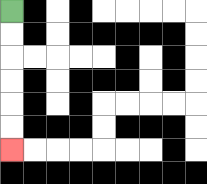{'start': '[0, 0]', 'end': '[0, 6]', 'path_directions': 'D,D,D,D,D,D', 'path_coordinates': '[[0, 0], [0, 1], [0, 2], [0, 3], [0, 4], [0, 5], [0, 6]]'}